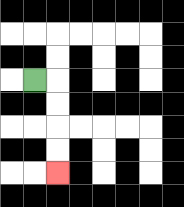{'start': '[1, 3]', 'end': '[2, 7]', 'path_directions': 'R,D,D,D,D', 'path_coordinates': '[[1, 3], [2, 3], [2, 4], [2, 5], [2, 6], [2, 7]]'}